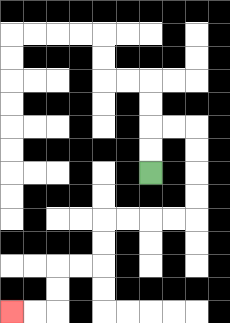{'start': '[6, 7]', 'end': '[0, 13]', 'path_directions': 'U,U,R,R,D,D,D,D,L,L,L,L,D,D,L,L,D,D,L,L', 'path_coordinates': '[[6, 7], [6, 6], [6, 5], [7, 5], [8, 5], [8, 6], [8, 7], [8, 8], [8, 9], [7, 9], [6, 9], [5, 9], [4, 9], [4, 10], [4, 11], [3, 11], [2, 11], [2, 12], [2, 13], [1, 13], [0, 13]]'}